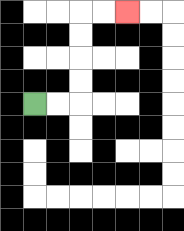{'start': '[1, 4]', 'end': '[5, 0]', 'path_directions': 'R,R,U,U,U,U,R,R', 'path_coordinates': '[[1, 4], [2, 4], [3, 4], [3, 3], [3, 2], [3, 1], [3, 0], [4, 0], [5, 0]]'}